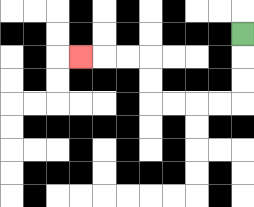{'start': '[10, 1]', 'end': '[3, 2]', 'path_directions': 'D,D,D,L,L,L,L,U,U,L,L,L', 'path_coordinates': '[[10, 1], [10, 2], [10, 3], [10, 4], [9, 4], [8, 4], [7, 4], [6, 4], [6, 3], [6, 2], [5, 2], [4, 2], [3, 2]]'}